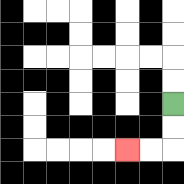{'start': '[7, 4]', 'end': '[5, 6]', 'path_directions': 'D,D,L,L', 'path_coordinates': '[[7, 4], [7, 5], [7, 6], [6, 6], [5, 6]]'}